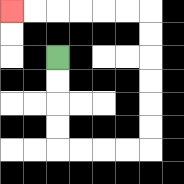{'start': '[2, 2]', 'end': '[0, 0]', 'path_directions': 'D,D,D,D,R,R,R,R,U,U,U,U,U,U,L,L,L,L,L,L', 'path_coordinates': '[[2, 2], [2, 3], [2, 4], [2, 5], [2, 6], [3, 6], [4, 6], [5, 6], [6, 6], [6, 5], [6, 4], [6, 3], [6, 2], [6, 1], [6, 0], [5, 0], [4, 0], [3, 0], [2, 0], [1, 0], [0, 0]]'}